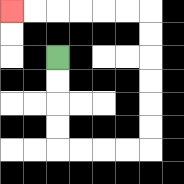{'start': '[2, 2]', 'end': '[0, 0]', 'path_directions': 'D,D,D,D,R,R,R,R,U,U,U,U,U,U,L,L,L,L,L,L', 'path_coordinates': '[[2, 2], [2, 3], [2, 4], [2, 5], [2, 6], [3, 6], [4, 6], [5, 6], [6, 6], [6, 5], [6, 4], [6, 3], [6, 2], [6, 1], [6, 0], [5, 0], [4, 0], [3, 0], [2, 0], [1, 0], [0, 0]]'}